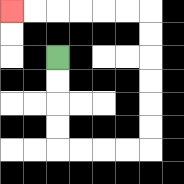{'start': '[2, 2]', 'end': '[0, 0]', 'path_directions': 'D,D,D,D,R,R,R,R,U,U,U,U,U,U,L,L,L,L,L,L', 'path_coordinates': '[[2, 2], [2, 3], [2, 4], [2, 5], [2, 6], [3, 6], [4, 6], [5, 6], [6, 6], [6, 5], [6, 4], [6, 3], [6, 2], [6, 1], [6, 0], [5, 0], [4, 0], [3, 0], [2, 0], [1, 0], [0, 0]]'}